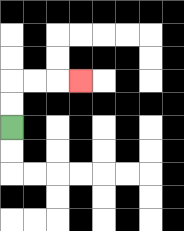{'start': '[0, 5]', 'end': '[3, 3]', 'path_directions': 'U,U,R,R,R', 'path_coordinates': '[[0, 5], [0, 4], [0, 3], [1, 3], [2, 3], [3, 3]]'}